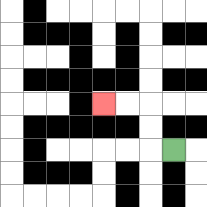{'start': '[7, 6]', 'end': '[4, 4]', 'path_directions': 'L,U,U,L,L', 'path_coordinates': '[[7, 6], [6, 6], [6, 5], [6, 4], [5, 4], [4, 4]]'}